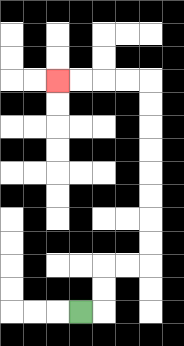{'start': '[3, 13]', 'end': '[2, 3]', 'path_directions': 'R,U,U,R,R,U,U,U,U,U,U,U,U,L,L,L,L', 'path_coordinates': '[[3, 13], [4, 13], [4, 12], [4, 11], [5, 11], [6, 11], [6, 10], [6, 9], [6, 8], [6, 7], [6, 6], [6, 5], [6, 4], [6, 3], [5, 3], [4, 3], [3, 3], [2, 3]]'}